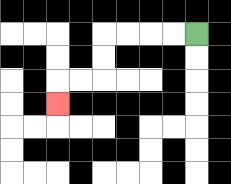{'start': '[8, 1]', 'end': '[2, 4]', 'path_directions': 'L,L,L,L,D,D,L,L,D', 'path_coordinates': '[[8, 1], [7, 1], [6, 1], [5, 1], [4, 1], [4, 2], [4, 3], [3, 3], [2, 3], [2, 4]]'}